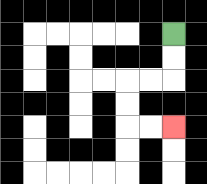{'start': '[7, 1]', 'end': '[7, 5]', 'path_directions': 'D,D,L,L,D,D,R,R', 'path_coordinates': '[[7, 1], [7, 2], [7, 3], [6, 3], [5, 3], [5, 4], [5, 5], [6, 5], [7, 5]]'}